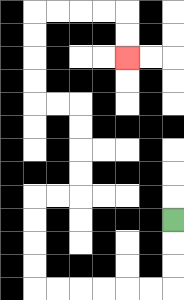{'start': '[7, 9]', 'end': '[5, 2]', 'path_directions': 'D,D,D,L,L,L,L,L,L,U,U,U,U,R,R,U,U,U,U,L,L,U,U,U,U,R,R,R,R,D,D', 'path_coordinates': '[[7, 9], [7, 10], [7, 11], [7, 12], [6, 12], [5, 12], [4, 12], [3, 12], [2, 12], [1, 12], [1, 11], [1, 10], [1, 9], [1, 8], [2, 8], [3, 8], [3, 7], [3, 6], [3, 5], [3, 4], [2, 4], [1, 4], [1, 3], [1, 2], [1, 1], [1, 0], [2, 0], [3, 0], [4, 0], [5, 0], [5, 1], [5, 2]]'}